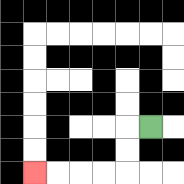{'start': '[6, 5]', 'end': '[1, 7]', 'path_directions': 'L,D,D,L,L,L,L', 'path_coordinates': '[[6, 5], [5, 5], [5, 6], [5, 7], [4, 7], [3, 7], [2, 7], [1, 7]]'}